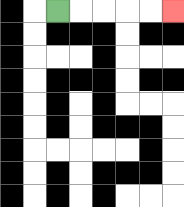{'start': '[2, 0]', 'end': '[7, 0]', 'path_directions': 'R,R,R,R,R', 'path_coordinates': '[[2, 0], [3, 0], [4, 0], [5, 0], [6, 0], [7, 0]]'}